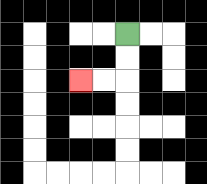{'start': '[5, 1]', 'end': '[3, 3]', 'path_directions': 'D,D,L,L', 'path_coordinates': '[[5, 1], [5, 2], [5, 3], [4, 3], [3, 3]]'}